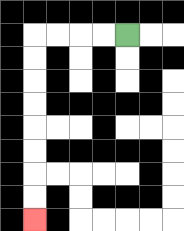{'start': '[5, 1]', 'end': '[1, 9]', 'path_directions': 'L,L,L,L,D,D,D,D,D,D,D,D', 'path_coordinates': '[[5, 1], [4, 1], [3, 1], [2, 1], [1, 1], [1, 2], [1, 3], [1, 4], [1, 5], [1, 6], [1, 7], [1, 8], [1, 9]]'}